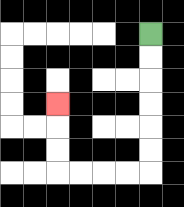{'start': '[6, 1]', 'end': '[2, 4]', 'path_directions': 'D,D,D,D,D,D,L,L,L,L,U,U,U', 'path_coordinates': '[[6, 1], [6, 2], [6, 3], [6, 4], [6, 5], [6, 6], [6, 7], [5, 7], [4, 7], [3, 7], [2, 7], [2, 6], [2, 5], [2, 4]]'}